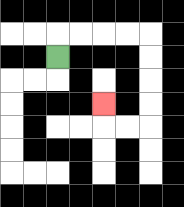{'start': '[2, 2]', 'end': '[4, 4]', 'path_directions': 'U,R,R,R,R,D,D,D,D,L,L,U', 'path_coordinates': '[[2, 2], [2, 1], [3, 1], [4, 1], [5, 1], [6, 1], [6, 2], [6, 3], [6, 4], [6, 5], [5, 5], [4, 5], [4, 4]]'}